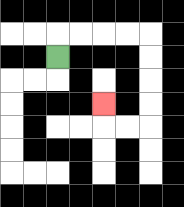{'start': '[2, 2]', 'end': '[4, 4]', 'path_directions': 'U,R,R,R,R,D,D,D,D,L,L,U', 'path_coordinates': '[[2, 2], [2, 1], [3, 1], [4, 1], [5, 1], [6, 1], [6, 2], [6, 3], [6, 4], [6, 5], [5, 5], [4, 5], [4, 4]]'}